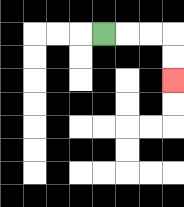{'start': '[4, 1]', 'end': '[7, 3]', 'path_directions': 'R,R,R,D,D', 'path_coordinates': '[[4, 1], [5, 1], [6, 1], [7, 1], [7, 2], [7, 3]]'}